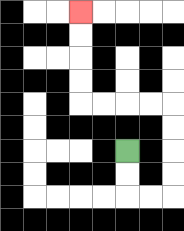{'start': '[5, 6]', 'end': '[3, 0]', 'path_directions': 'D,D,R,R,U,U,U,U,L,L,L,L,U,U,U,U', 'path_coordinates': '[[5, 6], [5, 7], [5, 8], [6, 8], [7, 8], [7, 7], [7, 6], [7, 5], [7, 4], [6, 4], [5, 4], [4, 4], [3, 4], [3, 3], [3, 2], [3, 1], [3, 0]]'}